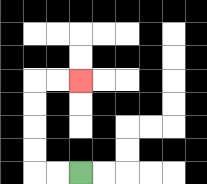{'start': '[3, 7]', 'end': '[3, 3]', 'path_directions': 'L,L,U,U,U,U,R,R', 'path_coordinates': '[[3, 7], [2, 7], [1, 7], [1, 6], [1, 5], [1, 4], [1, 3], [2, 3], [3, 3]]'}